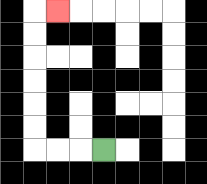{'start': '[4, 6]', 'end': '[2, 0]', 'path_directions': 'L,L,L,U,U,U,U,U,U,R', 'path_coordinates': '[[4, 6], [3, 6], [2, 6], [1, 6], [1, 5], [1, 4], [1, 3], [1, 2], [1, 1], [1, 0], [2, 0]]'}